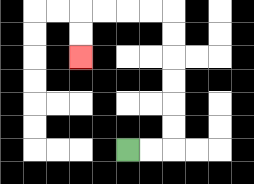{'start': '[5, 6]', 'end': '[3, 2]', 'path_directions': 'R,R,U,U,U,U,U,U,L,L,L,L,D,D', 'path_coordinates': '[[5, 6], [6, 6], [7, 6], [7, 5], [7, 4], [7, 3], [7, 2], [7, 1], [7, 0], [6, 0], [5, 0], [4, 0], [3, 0], [3, 1], [3, 2]]'}